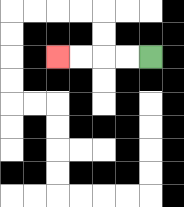{'start': '[6, 2]', 'end': '[2, 2]', 'path_directions': 'L,L,L,L', 'path_coordinates': '[[6, 2], [5, 2], [4, 2], [3, 2], [2, 2]]'}